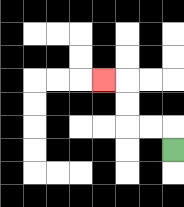{'start': '[7, 6]', 'end': '[4, 3]', 'path_directions': 'U,L,L,U,U,L', 'path_coordinates': '[[7, 6], [7, 5], [6, 5], [5, 5], [5, 4], [5, 3], [4, 3]]'}